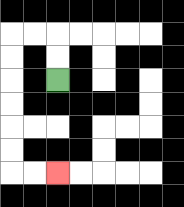{'start': '[2, 3]', 'end': '[2, 7]', 'path_directions': 'U,U,L,L,D,D,D,D,D,D,R,R', 'path_coordinates': '[[2, 3], [2, 2], [2, 1], [1, 1], [0, 1], [0, 2], [0, 3], [0, 4], [0, 5], [0, 6], [0, 7], [1, 7], [2, 7]]'}